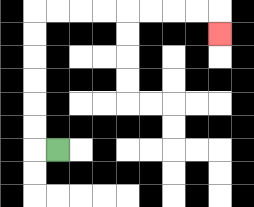{'start': '[2, 6]', 'end': '[9, 1]', 'path_directions': 'L,U,U,U,U,U,U,R,R,R,R,R,R,R,R,D', 'path_coordinates': '[[2, 6], [1, 6], [1, 5], [1, 4], [1, 3], [1, 2], [1, 1], [1, 0], [2, 0], [3, 0], [4, 0], [5, 0], [6, 0], [7, 0], [8, 0], [9, 0], [9, 1]]'}